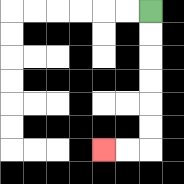{'start': '[6, 0]', 'end': '[4, 6]', 'path_directions': 'D,D,D,D,D,D,L,L', 'path_coordinates': '[[6, 0], [6, 1], [6, 2], [6, 3], [6, 4], [6, 5], [6, 6], [5, 6], [4, 6]]'}